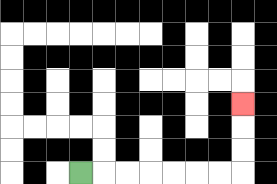{'start': '[3, 7]', 'end': '[10, 4]', 'path_directions': 'R,R,R,R,R,R,R,U,U,U', 'path_coordinates': '[[3, 7], [4, 7], [5, 7], [6, 7], [7, 7], [8, 7], [9, 7], [10, 7], [10, 6], [10, 5], [10, 4]]'}